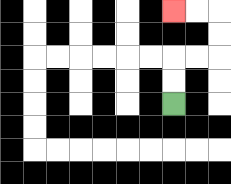{'start': '[7, 4]', 'end': '[7, 0]', 'path_directions': 'U,U,R,R,U,U,L,L', 'path_coordinates': '[[7, 4], [7, 3], [7, 2], [8, 2], [9, 2], [9, 1], [9, 0], [8, 0], [7, 0]]'}